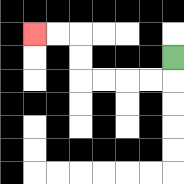{'start': '[7, 2]', 'end': '[1, 1]', 'path_directions': 'D,L,L,L,L,U,U,L,L', 'path_coordinates': '[[7, 2], [7, 3], [6, 3], [5, 3], [4, 3], [3, 3], [3, 2], [3, 1], [2, 1], [1, 1]]'}